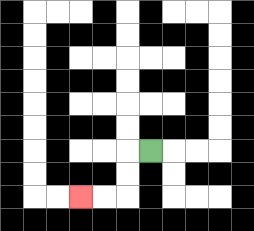{'start': '[6, 6]', 'end': '[3, 8]', 'path_directions': 'L,D,D,L,L', 'path_coordinates': '[[6, 6], [5, 6], [5, 7], [5, 8], [4, 8], [3, 8]]'}